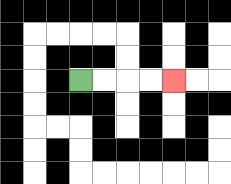{'start': '[3, 3]', 'end': '[7, 3]', 'path_directions': 'R,R,R,R', 'path_coordinates': '[[3, 3], [4, 3], [5, 3], [6, 3], [7, 3]]'}